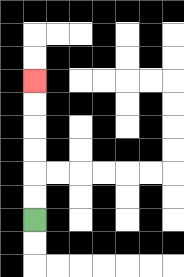{'start': '[1, 9]', 'end': '[1, 3]', 'path_directions': 'U,U,U,U,U,U', 'path_coordinates': '[[1, 9], [1, 8], [1, 7], [1, 6], [1, 5], [1, 4], [1, 3]]'}